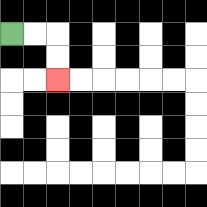{'start': '[0, 1]', 'end': '[2, 3]', 'path_directions': 'R,R,D,D', 'path_coordinates': '[[0, 1], [1, 1], [2, 1], [2, 2], [2, 3]]'}